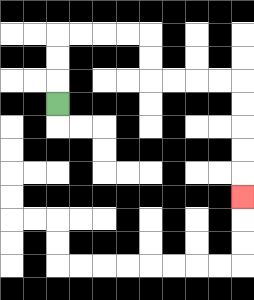{'start': '[2, 4]', 'end': '[10, 8]', 'path_directions': 'U,U,U,R,R,R,R,D,D,R,R,R,R,D,D,D,D,D', 'path_coordinates': '[[2, 4], [2, 3], [2, 2], [2, 1], [3, 1], [4, 1], [5, 1], [6, 1], [6, 2], [6, 3], [7, 3], [8, 3], [9, 3], [10, 3], [10, 4], [10, 5], [10, 6], [10, 7], [10, 8]]'}